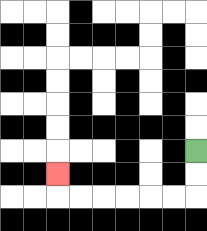{'start': '[8, 6]', 'end': '[2, 7]', 'path_directions': 'D,D,L,L,L,L,L,L,U', 'path_coordinates': '[[8, 6], [8, 7], [8, 8], [7, 8], [6, 8], [5, 8], [4, 8], [3, 8], [2, 8], [2, 7]]'}